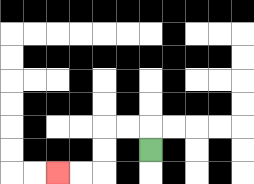{'start': '[6, 6]', 'end': '[2, 7]', 'path_directions': 'U,L,L,D,D,L,L', 'path_coordinates': '[[6, 6], [6, 5], [5, 5], [4, 5], [4, 6], [4, 7], [3, 7], [2, 7]]'}